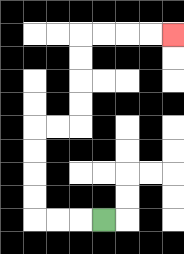{'start': '[4, 9]', 'end': '[7, 1]', 'path_directions': 'L,L,L,U,U,U,U,R,R,U,U,U,U,R,R,R,R', 'path_coordinates': '[[4, 9], [3, 9], [2, 9], [1, 9], [1, 8], [1, 7], [1, 6], [1, 5], [2, 5], [3, 5], [3, 4], [3, 3], [3, 2], [3, 1], [4, 1], [5, 1], [6, 1], [7, 1]]'}